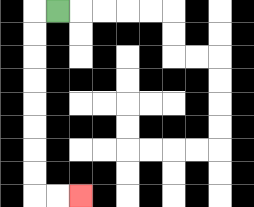{'start': '[2, 0]', 'end': '[3, 8]', 'path_directions': 'L,D,D,D,D,D,D,D,D,R,R', 'path_coordinates': '[[2, 0], [1, 0], [1, 1], [1, 2], [1, 3], [1, 4], [1, 5], [1, 6], [1, 7], [1, 8], [2, 8], [3, 8]]'}